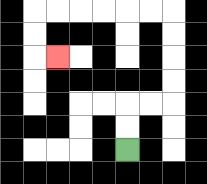{'start': '[5, 6]', 'end': '[2, 2]', 'path_directions': 'U,U,R,R,U,U,U,U,L,L,L,L,L,L,D,D,R', 'path_coordinates': '[[5, 6], [5, 5], [5, 4], [6, 4], [7, 4], [7, 3], [7, 2], [7, 1], [7, 0], [6, 0], [5, 0], [4, 0], [3, 0], [2, 0], [1, 0], [1, 1], [1, 2], [2, 2]]'}